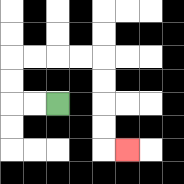{'start': '[2, 4]', 'end': '[5, 6]', 'path_directions': 'L,L,U,U,R,R,R,R,D,D,D,D,R', 'path_coordinates': '[[2, 4], [1, 4], [0, 4], [0, 3], [0, 2], [1, 2], [2, 2], [3, 2], [4, 2], [4, 3], [4, 4], [4, 5], [4, 6], [5, 6]]'}